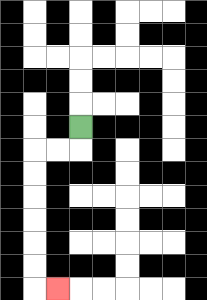{'start': '[3, 5]', 'end': '[2, 12]', 'path_directions': 'D,L,L,D,D,D,D,D,D,R', 'path_coordinates': '[[3, 5], [3, 6], [2, 6], [1, 6], [1, 7], [1, 8], [1, 9], [1, 10], [1, 11], [1, 12], [2, 12]]'}